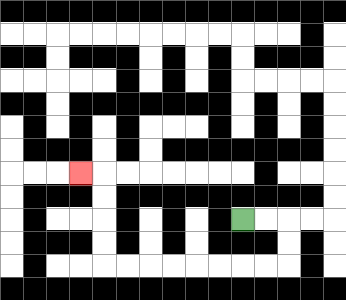{'start': '[10, 9]', 'end': '[3, 7]', 'path_directions': 'R,R,D,D,L,L,L,L,L,L,L,L,U,U,U,U,L', 'path_coordinates': '[[10, 9], [11, 9], [12, 9], [12, 10], [12, 11], [11, 11], [10, 11], [9, 11], [8, 11], [7, 11], [6, 11], [5, 11], [4, 11], [4, 10], [4, 9], [4, 8], [4, 7], [3, 7]]'}